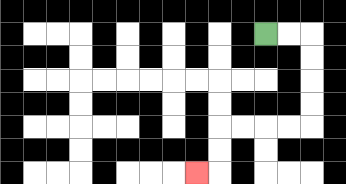{'start': '[11, 1]', 'end': '[8, 7]', 'path_directions': 'R,R,D,D,D,D,L,L,L,L,D,D,L', 'path_coordinates': '[[11, 1], [12, 1], [13, 1], [13, 2], [13, 3], [13, 4], [13, 5], [12, 5], [11, 5], [10, 5], [9, 5], [9, 6], [9, 7], [8, 7]]'}